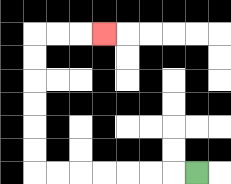{'start': '[8, 7]', 'end': '[4, 1]', 'path_directions': 'L,L,L,L,L,L,L,U,U,U,U,U,U,R,R,R', 'path_coordinates': '[[8, 7], [7, 7], [6, 7], [5, 7], [4, 7], [3, 7], [2, 7], [1, 7], [1, 6], [1, 5], [1, 4], [1, 3], [1, 2], [1, 1], [2, 1], [3, 1], [4, 1]]'}